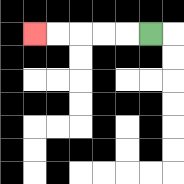{'start': '[6, 1]', 'end': '[1, 1]', 'path_directions': 'L,L,L,L,L', 'path_coordinates': '[[6, 1], [5, 1], [4, 1], [3, 1], [2, 1], [1, 1]]'}